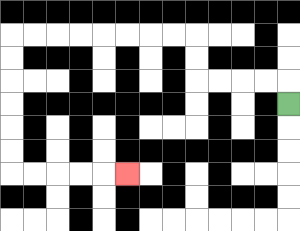{'start': '[12, 4]', 'end': '[5, 7]', 'path_directions': 'U,L,L,L,L,U,U,L,L,L,L,L,L,L,L,D,D,D,D,D,D,R,R,R,R,R', 'path_coordinates': '[[12, 4], [12, 3], [11, 3], [10, 3], [9, 3], [8, 3], [8, 2], [8, 1], [7, 1], [6, 1], [5, 1], [4, 1], [3, 1], [2, 1], [1, 1], [0, 1], [0, 2], [0, 3], [0, 4], [0, 5], [0, 6], [0, 7], [1, 7], [2, 7], [3, 7], [4, 7], [5, 7]]'}